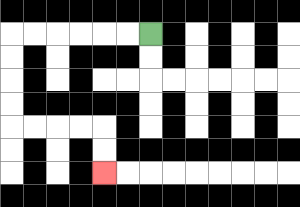{'start': '[6, 1]', 'end': '[4, 7]', 'path_directions': 'L,L,L,L,L,L,D,D,D,D,R,R,R,R,D,D', 'path_coordinates': '[[6, 1], [5, 1], [4, 1], [3, 1], [2, 1], [1, 1], [0, 1], [0, 2], [0, 3], [0, 4], [0, 5], [1, 5], [2, 5], [3, 5], [4, 5], [4, 6], [4, 7]]'}